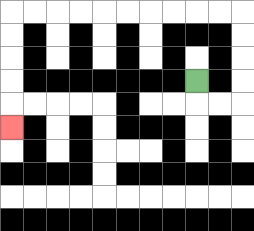{'start': '[8, 3]', 'end': '[0, 5]', 'path_directions': 'D,R,R,U,U,U,U,L,L,L,L,L,L,L,L,L,L,D,D,D,D,D', 'path_coordinates': '[[8, 3], [8, 4], [9, 4], [10, 4], [10, 3], [10, 2], [10, 1], [10, 0], [9, 0], [8, 0], [7, 0], [6, 0], [5, 0], [4, 0], [3, 0], [2, 0], [1, 0], [0, 0], [0, 1], [0, 2], [0, 3], [0, 4], [0, 5]]'}